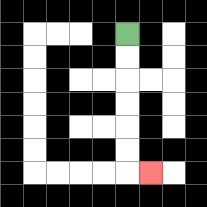{'start': '[5, 1]', 'end': '[6, 7]', 'path_directions': 'D,D,D,D,D,D,R', 'path_coordinates': '[[5, 1], [5, 2], [5, 3], [5, 4], [5, 5], [5, 6], [5, 7], [6, 7]]'}